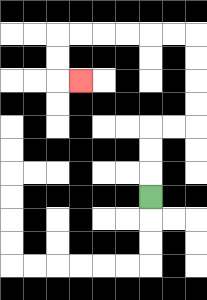{'start': '[6, 8]', 'end': '[3, 3]', 'path_directions': 'U,U,U,R,R,U,U,U,U,L,L,L,L,L,L,D,D,R', 'path_coordinates': '[[6, 8], [6, 7], [6, 6], [6, 5], [7, 5], [8, 5], [8, 4], [8, 3], [8, 2], [8, 1], [7, 1], [6, 1], [5, 1], [4, 1], [3, 1], [2, 1], [2, 2], [2, 3], [3, 3]]'}